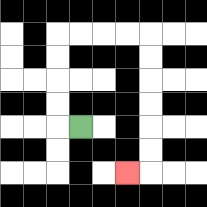{'start': '[3, 5]', 'end': '[5, 7]', 'path_directions': 'L,U,U,U,U,R,R,R,R,D,D,D,D,D,D,L', 'path_coordinates': '[[3, 5], [2, 5], [2, 4], [2, 3], [2, 2], [2, 1], [3, 1], [4, 1], [5, 1], [6, 1], [6, 2], [6, 3], [6, 4], [6, 5], [6, 6], [6, 7], [5, 7]]'}